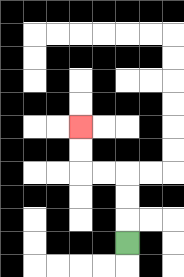{'start': '[5, 10]', 'end': '[3, 5]', 'path_directions': 'U,U,U,L,L,U,U', 'path_coordinates': '[[5, 10], [5, 9], [5, 8], [5, 7], [4, 7], [3, 7], [3, 6], [3, 5]]'}